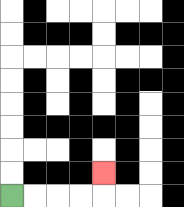{'start': '[0, 8]', 'end': '[4, 7]', 'path_directions': 'R,R,R,R,U', 'path_coordinates': '[[0, 8], [1, 8], [2, 8], [3, 8], [4, 8], [4, 7]]'}